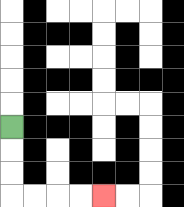{'start': '[0, 5]', 'end': '[4, 8]', 'path_directions': 'D,D,D,R,R,R,R', 'path_coordinates': '[[0, 5], [0, 6], [0, 7], [0, 8], [1, 8], [2, 8], [3, 8], [4, 8]]'}